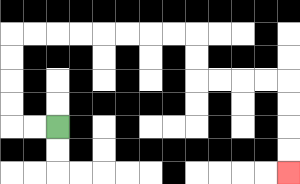{'start': '[2, 5]', 'end': '[12, 7]', 'path_directions': 'L,L,U,U,U,U,R,R,R,R,R,R,R,R,D,D,R,R,R,R,D,D,D,D', 'path_coordinates': '[[2, 5], [1, 5], [0, 5], [0, 4], [0, 3], [0, 2], [0, 1], [1, 1], [2, 1], [3, 1], [4, 1], [5, 1], [6, 1], [7, 1], [8, 1], [8, 2], [8, 3], [9, 3], [10, 3], [11, 3], [12, 3], [12, 4], [12, 5], [12, 6], [12, 7]]'}